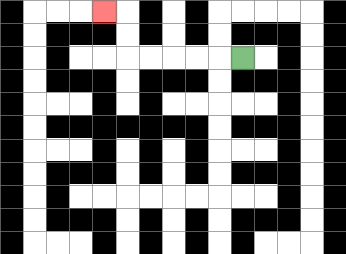{'start': '[10, 2]', 'end': '[4, 0]', 'path_directions': 'L,L,L,L,L,U,U,L', 'path_coordinates': '[[10, 2], [9, 2], [8, 2], [7, 2], [6, 2], [5, 2], [5, 1], [5, 0], [4, 0]]'}